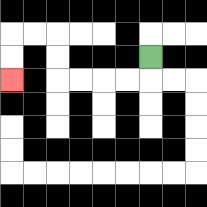{'start': '[6, 2]', 'end': '[0, 3]', 'path_directions': 'D,L,L,L,L,U,U,L,L,D,D', 'path_coordinates': '[[6, 2], [6, 3], [5, 3], [4, 3], [3, 3], [2, 3], [2, 2], [2, 1], [1, 1], [0, 1], [0, 2], [0, 3]]'}